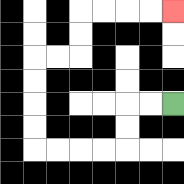{'start': '[7, 4]', 'end': '[7, 0]', 'path_directions': 'L,L,D,D,L,L,L,L,U,U,U,U,R,R,U,U,R,R,R,R', 'path_coordinates': '[[7, 4], [6, 4], [5, 4], [5, 5], [5, 6], [4, 6], [3, 6], [2, 6], [1, 6], [1, 5], [1, 4], [1, 3], [1, 2], [2, 2], [3, 2], [3, 1], [3, 0], [4, 0], [5, 0], [6, 0], [7, 0]]'}